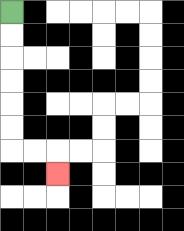{'start': '[0, 0]', 'end': '[2, 7]', 'path_directions': 'D,D,D,D,D,D,R,R,D', 'path_coordinates': '[[0, 0], [0, 1], [0, 2], [0, 3], [0, 4], [0, 5], [0, 6], [1, 6], [2, 6], [2, 7]]'}